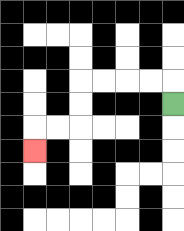{'start': '[7, 4]', 'end': '[1, 6]', 'path_directions': 'U,L,L,L,L,D,D,L,L,D', 'path_coordinates': '[[7, 4], [7, 3], [6, 3], [5, 3], [4, 3], [3, 3], [3, 4], [3, 5], [2, 5], [1, 5], [1, 6]]'}